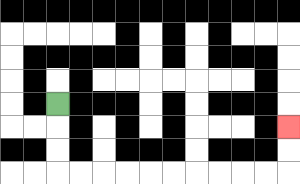{'start': '[2, 4]', 'end': '[12, 5]', 'path_directions': 'D,D,D,R,R,R,R,R,R,R,R,R,R,U,U', 'path_coordinates': '[[2, 4], [2, 5], [2, 6], [2, 7], [3, 7], [4, 7], [5, 7], [6, 7], [7, 7], [8, 7], [9, 7], [10, 7], [11, 7], [12, 7], [12, 6], [12, 5]]'}